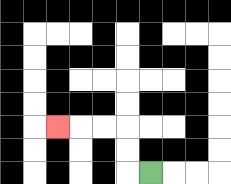{'start': '[6, 7]', 'end': '[2, 5]', 'path_directions': 'L,U,U,L,L,L', 'path_coordinates': '[[6, 7], [5, 7], [5, 6], [5, 5], [4, 5], [3, 5], [2, 5]]'}